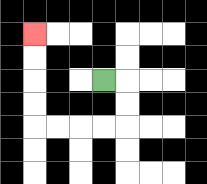{'start': '[4, 3]', 'end': '[1, 1]', 'path_directions': 'R,D,D,L,L,L,L,U,U,U,U', 'path_coordinates': '[[4, 3], [5, 3], [5, 4], [5, 5], [4, 5], [3, 5], [2, 5], [1, 5], [1, 4], [1, 3], [1, 2], [1, 1]]'}